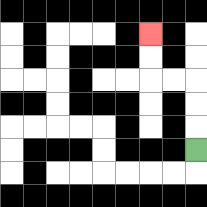{'start': '[8, 6]', 'end': '[6, 1]', 'path_directions': 'U,U,U,L,L,U,U', 'path_coordinates': '[[8, 6], [8, 5], [8, 4], [8, 3], [7, 3], [6, 3], [6, 2], [6, 1]]'}